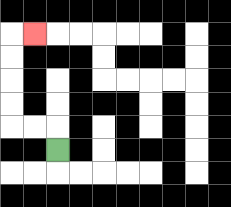{'start': '[2, 6]', 'end': '[1, 1]', 'path_directions': 'U,L,L,U,U,U,U,R', 'path_coordinates': '[[2, 6], [2, 5], [1, 5], [0, 5], [0, 4], [0, 3], [0, 2], [0, 1], [1, 1]]'}